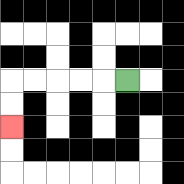{'start': '[5, 3]', 'end': '[0, 5]', 'path_directions': 'L,L,L,L,L,D,D', 'path_coordinates': '[[5, 3], [4, 3], [3, 3], [2, 3], [1, 3], [0, 3], [0, 4], [0, 5]]'}